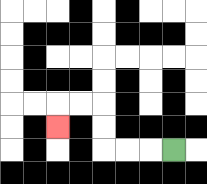{'start': '[7, 6]', 'end': '[2, 5]', 'path_directions': 'L,L,L,U,U,L,L,D', 'path_coordinates': '[[7, 6], [6, 6], [5, 6], [4, 6], [4, 5], [4, 4], [3, 4], [2, 4], [2, 5]]'}